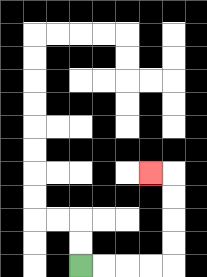{'start': '[3, 11]', 'end': '[6, 7]', 'path_directions': 'R,R,R,R,U,U,U,U,L', 'path_coordinates': '[[3, 11], [4, 11], [5, 11], [6, 11], [7, 11], [7, 10], [7, 9], [7, 8], [7, 7], [6, 7]]'}